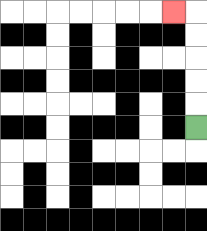{'start': '[8, 5]', 'end': '[7, 0]', 'path_directions': 'U,U,U,U,U,L', 'path_coordinates': '[[8, 5], [8, 4], [8, 3], [8, 2], [8, 1], [8, 0], [7, 0]]'}